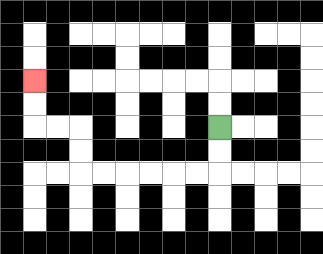{'start': '[9, 5]', 'end': '[1, 3]', 'path_directions': 'D,D,L,L,L,L,L,L,U,U,L,L,U,U', 'path_coordinates': '[[9, 5], [9, 6], [9, 7], [8, 7], [7, 7], [6, 7], [5, 7], [4, 7], [3, 7], [3, 6], [3, 5], [2, 5], [1, 5], [1, 4], [1, 3]]'}